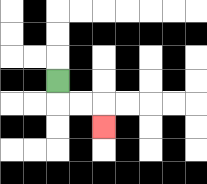{'start': '[2, 3]', 'end': '[4, 5]', 'path_directions': 'D,R,R,D', 'path_coordinates': '[[2, 3], [2, 4], [3, 4], [4, 4], [4, 5]]'}